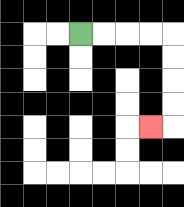{'start': '[3, 1]', 'end': '[6, 5]', 'path_directions': 'R,R,R,R,D,D,D,D,L', 'path_coordinates': '[[3, 1], [4, 1], [5, 1], [6, 1], [7, 1], [7, 2], [7, 3], [7, 4], [7, 5], [6, 5]]'}